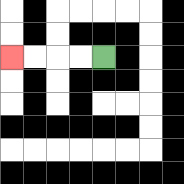{'start': '[4, 2]', 'end': '[0, 2]', 'path_directions': 'L,L,L,L', 'path_coordinates': '[[4, 2], [3, 2], [2, 2], [1, 2], [0, 2]]'}